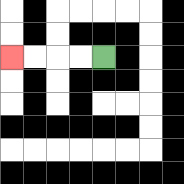{'start': '[4, 2]', 'end': '[0, 2]', 'path_directions': 'L,L,L,L', 'path_coordinates': '[[4, 2], [3, 2], [2, 2], [1, 2], [0, 2]]'}